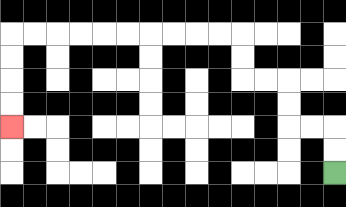{'start': '[14, 7]', 'end': '[0, 5]', 'path_directions': 'U,U,L,L,U,U,L,L,U,U,L,L,L,L,L,L,L,L,L,L,D,D,D,D', 'path_coordinates': '[[14, 7], [14, 6], [14, 5], [13, 5], [12, 5], [12, 4], [12, 3], [11, 3], [10, 3], [10, 2], [10, 1], [9, 1], [8, 1], [7, 1], [6, 1], [5, 1], [4, 1], [3, 1], [2, 1], [1, 1], [0, 1], [0, 2], [0, 3], [0, 4], [0, 5]]'}